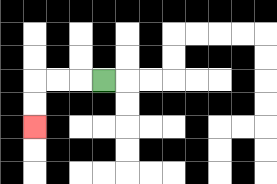{'start': '[4, 3]', 'end': '[1, 5]', 'path_directions': 'L,L,L,D,D', 'path_coordinates': '[[4, 3], [3, 3], [2, 3], [1, 3], [1, 4], [1, 5]]'}